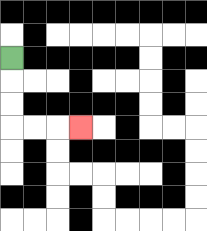{'start': '[0, 2]', 'end': '[3, 5]', 'path_directions': 'D,D,D,R,R,R', 'path_coordinates': '[[0, 2], [0, 3], [0, 4], [0, 5], [1, 5], [2, 5], [3, 5]]'}